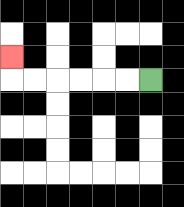{'start': '[6, 3]', 'end': '[0, 2]', 'path_directions': 'L,L,L,L,L,L,U', 'path_coordinates': '[[6, 3], [5, 3], [4, 3], [3, 3], [2, 3], [1, 3], [0, 3], [0, 2]]'}